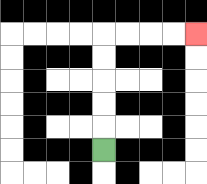{'start': '[4, 6]', 'end': '[8, 1]', 'path_directions': 'U,U,U,U,U,R,R,R,R', 'path_coordinates': '[[4, 6], [4, 5], [4, 4], [4, 3], [4, 2], [4, 1], [5, 1], [6, 1], [7, 1], [8, 1]]'}